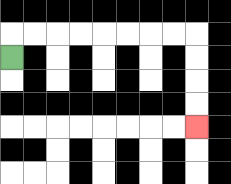{'start': '[0, 2]', 'end': '[8, 5]', 'path_directions': 'U,R,R,R,R,R,R,R,R,D,D,D,D', 'path_coordinates': '[[0, 2], [0, 1], [1, 1], [2, 1], [3, 1], [4, 1], [5, 1], [6, 1], [7, 1], [8, 1], [8, 2], [8, 3], [8, 4], [8, 5]]'}